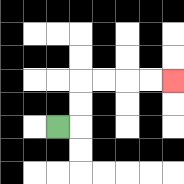{'start': '[2, 5]', 'end': '[7, 3]', 'path_directions': 'R,U,U,R,R,R,R', 'path_coordinates': '[[2, 5], [3, 5], [3, 4], [3, 3], [4, 3], [5, 3], [6, 3], [7, 3]]'}